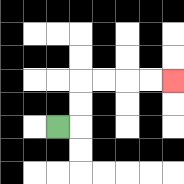{'start': '[2, 5]', 'end': '[7, 3]', 'path_directions': 'R,U,U,R,R,R,R', 'path_coordinates': '[[2, 5], [3, 5], [3, 4], [3, 3], [4, 3], [5, 3], [6, 3], [7, 3]]'}